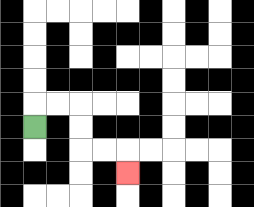{'start': '[1, 5]', 'end': '[5, 7]', 'path_directions': 'U,R,R,D,D,R,R,D', 'path_coordinates': '[[1, 5], [1, 4], [2, 4], [3, 4], [3, 5], [3, 6], [4, 6], [5, 6], [5, 7]]'}